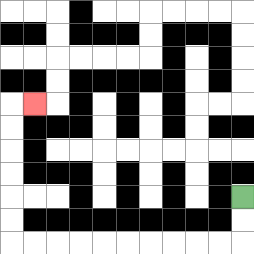{'start': '[10, 8]', 'end': '[1, 4]', 'path_directions': 'D,D,L,L,L,L,L,L,L,L,L,L,U,U,U,U,U,U,R', 'path_coordinates': '[[10, 8], [10, 9], [10, 10], [9, 10], [8, 10], [7, 10], [6, 10], [5, 10], [4, 10], [3, 10], [2, 10], [1, 10], [0, 10], [0, 9], [0, 8], [0, 7], [0, 6], [0, 5], [0, 4], [1, 4]]'}